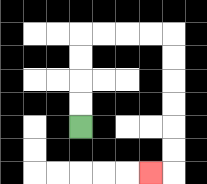{'start': '[3, 5]', 'end': '[6, 7]', 'path_directions': 'U,U,U,U,R,R,R,R,D,D,D,D,D,D,L', 'path_coordinates': '[[3, 5], [3, 4], [3, 3], [3, 2], [3, 1], [4, 1], [5, 1], [6, 1], [7, 1], [7, 2], [7, 3], [7, 4], [7, 5], [7, 6], [7, 7], [6, 7]]'}